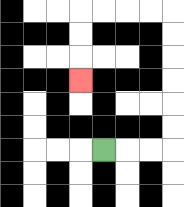{'start': '[4, 6]', 'end': '[3, 3]', 'path_directions': 'R,R,R,U,U,U,U,U,U,L,L,L,L,D,D,D', 'path_coordinates': '[[4, 6], [5, 6], [6, 6], [7, 6], [7, 5], [7, 4], [7, 3], [7, 2], [7, 1], [7, 0], [6, 0], [5, 0], [4, 0], [3, 0], [3, 1], [3, 2], [3, 3]]'}